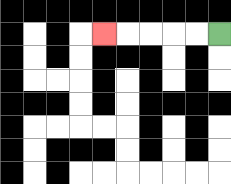{'start': '[9, 1]', 'end': '[4, 1]', 'path_directions': 'L,L,L,L,L', 'path_coordinates': '[[9, 1], [8, 1], [7, 1], [6, 1], [5, 1], [4, 1]]'}